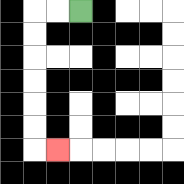{'start': '[3, 0]', 'end': '[2, 6]', 'path_directions': 'L,L,D,D,D,D,D,D,R', 'path_coordinates': '[[3, 0], [2, 0], [1, 0], [1, 1], [1, 2], [1, 3], [1, 4], [1, 5], [1, 6], [2, 6]]'}